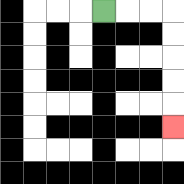{'start': '[4, 0]', 'end': '[7, 5]', 'path_directions': 'R,R,R,D,D,D,D,D', 'path_coordinates': '[[4, 0], [5, 0], [6, 0], [7, 0], [7, 1], [7, 2], [7, 3], [7, 4], [7, 5]]'}